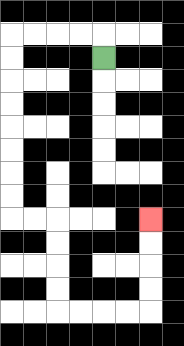{'start': '[4, 2]', 'end': '[6, 9]', 'path_directions': 'U,L,L,L,L,D,D,D,D,D,D,D,D,R,R,D,D,D,D,R,R,R,R,U,U,U,U', 'path_coordinates': '[[4, 2], [4, 1], [3, 1], [2, 1], [1, 1], [0, 1], [0, 2], [0, 3], [0, 4], [0, 5], [0, 6], [0, 7], [0, 8], [0, 9], [1, 9], [2, 9], [2, 10], [2, 11], [2, 12], [2, 13], [3, 13], [4, 13], [5, 13], [6, 13], [6, 12], [6, 11], [6, 10], [6, 9]]'}